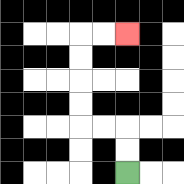{'start': '[5, 7]', 'end': '[5, 1]', 'path_directions': 'U,U,L,L,U,U,U,U,R,R', 'path_coordinates': '[[5, 7], [5, 6], [5, 5], [4, 5], [3, 5], [3, 4], [3, 3], [3, 2], [3, 1], [4, 1], [5, 1]]'}